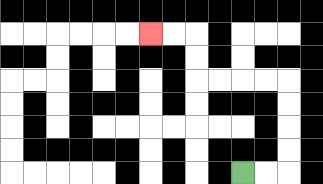{'start': '[10, 7]', 'end': '[6, 1]', 'path_directions': 'R,R,U,U,U,U,L,L,L,L,U,U,L,L', 'path_coordinates': '[[10, 7], [11, 7], [12, 7], [12, 6], [12, 5], [12, 4], [12, 3], [11, 3], [10, 3], [9, 3], [8, 3], [8, 2], [8, 1], [7, 1], [6, 1]]'}